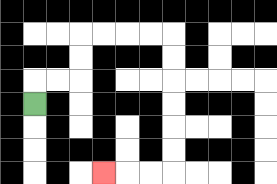{'start': '[1, 4]', 'end': '[4, 7]', 'path_directions': 'U,R,R,U,U,R,R,R,R,D,D,D,D,D,D,L,L,L', 'path_coordinates': '[[1, 4], [1, 3], [2, 3], [3, 3], [3, 2], [3, 1], [4, 1], [5, 1], [6, 1], [7, 1], [7, 2], [7, 3], [7, 4], [7, 5], [7, 6], [7, 7], [6, 7], [5, 7], [4, 7]]'}